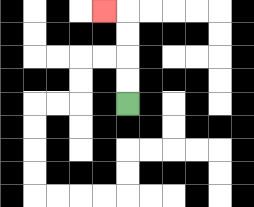{'start': '[5, 4]', 'end': '[4, 0]', 'path_directions': 'U,U,U,U,L', 'path_coordinates': '[[5, 4], [5, 3], [5, 2], [5, 1], [5, 0], [4, 0]]'}